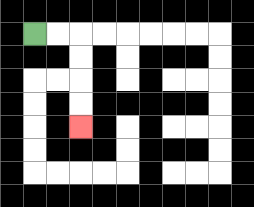{'start': '[1, 1]', 'end': '[3, 5]', 'path_directions': 'R,R,D,D,D,D', 'path_coordinates': '[[1, 1], [2, 1], [3, 1], [3, 2], [3, 3], [3, 4], [3, 5]]'}